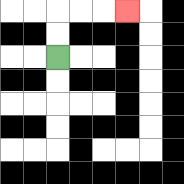{'start': '[2, 2]', 'end': '[5, 0]', 'path_directions': 'U,U,R,R,R', 'path_coordinates': '[[2, 2], [2, 1], [2, 0], [3, 0], [4, 0], [5, 0]]'}